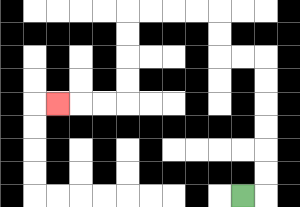{'start': '[10, 8]', 'end': '[2, 4]', 'path_directions': 'R,U,U,U,U,U,U,L,L,U,U,L,L,L,L,D,D,D,D,L,L,L', 'path_coordinates': '[[10, 8], [11, 8], [11, 7], [11, 6], [11, 5], [11, 4], [11, 3], [11, 2], [10, 2], [9, 2], [9, 1], [9, 0], [8, 0], [7, 0], [6, 0], [5, 0], [5, 1], [5, 2], [5, 3], [5, 4], [4, 4], [3, 4], [2, 4]]'}